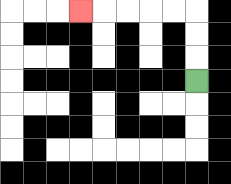{'start': '[8, 3]', 'end': '[3, 0]', 'path_directions': 'U,U,U,L,L,L,L,L', 'path_coordinates': '[[8, 3], [8, 2], [8, 1], [8, 0], [7, 0], [6, 0], [5, 0], [4, 0], [3, 0]]'}